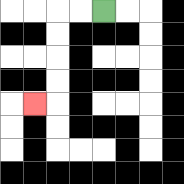{'start': '[4, 0]', 'end': '[1, 4]', 'path_directions': 'L,L,D,D,D,D,L', 'path_coordinates': '[[4, 0], [3, 0], [2, 0], [2, 1], [2, 2], [2, 3], [2, 4], [1, 4]]'}